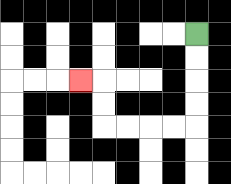{'start': '[8, 1]', 'end': '[3, 3]', 'path_directions': 'D,D,D,D,L,L,L,L,U,U,L', 'path_coordinates': '[[8, 1], [8, 2], [8, 3], [8, 4], [8, 5], [7, 5], [6, 5], [5, 5], [4, 5], [4, 4], [4, 3], [3, 3]]'}